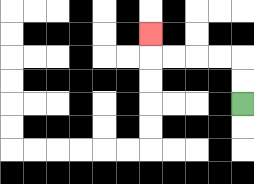{'start': '[10, 4]', 'end': '[6, 1]', 'path_directions': 'U,U,L,L,L,L,U', 'path_coordinates': '[[10, 4], [10, 3], [10, 2], [9, 2], [8, 2], [7, 2], [6, 2], [6, 1]]'}